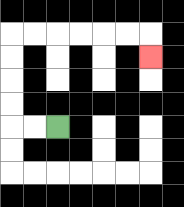{'start': '[2, 5]', 'end': '[6, 2]', 'path_directions': 'L,L,U,U,U,U,R,R,R,R,R,R,D', 'path_coordinates': '[[2, 5], [1, 5], [0, 5], [0, 4], [0, 3], [0, 2], [0, 1], [1, 1], [2, 1], [3, 1], [4, 1], [5, 1], [6, 1], [6, 2]]'}